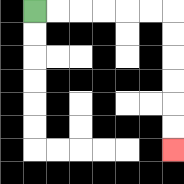{'start': '[1, 0]', 'end': '[7, 6]', 'path_directions': 'R,R,R,R,R,R,D,D,D,D,D,D', 'path_coordinates': '[[1, 0], [2, 0], [3, 0], [4, 0], [5, 0], [6, 0], [7, 0], [7, 1], [7, 2], [7, 3], [7, 4], [7, 5], [7, 6]]'}